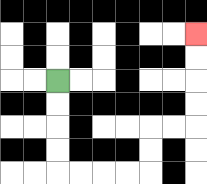{'start': '[2, 3]', 'end': '[8, 1]', 'path_directions': 'D,D,D,D,R,R,R,R,U,U,R,R,U,U,U,U', 'path_coordinates': '[[2, 3], [2, 4], [2, 5], [2, 6], [2, 7], [3, 7], [4, 7], [5, 7], [6, 7], [6, 6], [6, 5], [7, 5], [8, 5], [8, 4], [8, 3], [8, 2], [8, 1]]'}